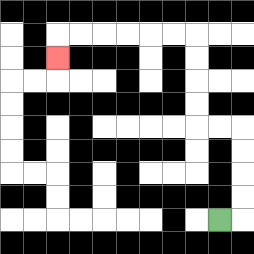{'start': '[9, 9]', 'end': '[2, 2]', 'path_directions': 'R,U,U,U,U,L,L,U,U,U,U,L,L,L,L,L,L,D', 'path_coordinates': '[[9, 9], [10, 9], [10, 8], [10, 7], [10, 6], [10, 5], [9, 5], [8, 5], [8, 4], [8, 3], [8, 2], [8, 1], [7, 1], [6, 1], [5, 1], [4, 1], [3, 1], [2, 1], [2, 2]]'}